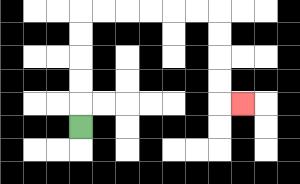{'start': '[3, 5]', 'end': '[10, 4]', 'path_directions': 'U,U,U,U,U,R,R,R,R,R,R,D,D,D,D,R', 'path_coordinates': '[[3, 5], [3, 4], [3, 3], [3, 2], [3, 1], [3, 0], [4, 0], [5, 0], [6, 0], [7, 0], [8, 0], [9, 0], [9, 1], [9, 2], [9, 3], [9, 4], [10, 4]]'}